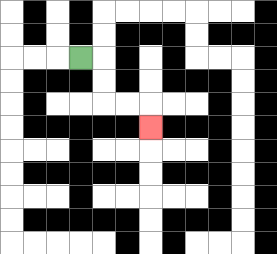{'start': '[3, 2]', 'end': '[6, 5]', 'path_directions': 'R,D,D,R,R,D', 'path_coordinates': '[[3, 2], [4, 2], [4, 3], [4, 4], [5, 4], [6, 4], [6, 5]]'}